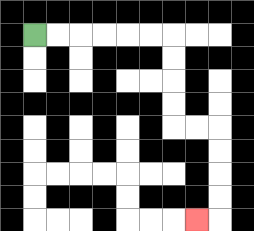{'start': '[1, 1]', 'end': '[8, 9]', 'path_directions': 'R,R,R,R,R,R,D,D,D,D,R,R,D,D,D,D,L', 'path_coordinates': '[[1, 1], [2, 1], [3, 1], [4, 1], [5, 1], [6, 1], [7, 1], [7, 2], [7, 3], [7, 4], [7, 5], [8, 5], [9, 5], [9, 6], [9, 7], [9, 8], [9, 9], [8, 9]]'}